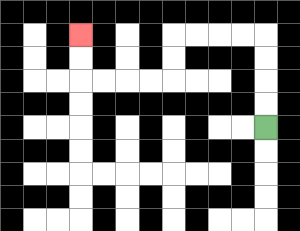{'start': '[11, 5]', 'end': '[3, 1]', 'path_directions': 'U,U,U,U,L,L,L,L,D,D,L,L,L,L,U,U', 'path_coordinates': '[[11, 5], [11, 4], [11, 3], [11, 2], [11, 1], [10, 1], [9, 1], [8, 1], [7, 1], [7, 2], [7, 3], [6, 3], [5, 3], [4, 3], [3, 3], [3, 2], [3, 1]]'}